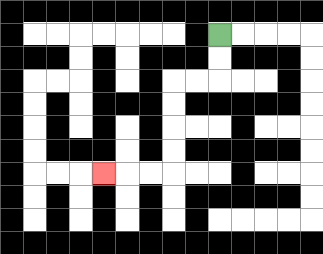{'start': '[9, 1]', 'end': '[4, 7]', 'path_directions': 'D,D,L,L,D,D,D,D,L,L,L', 'path_coordinates': '[[9, 1], [9, 2], [9, 3], [8, 3], [7, 3], [7, 4], [7, 5], [7, 6], [7, 7], [6, 7], [5, 7], [4, 7]]'}